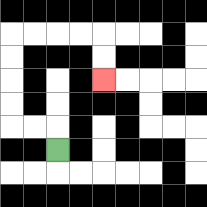{'start': '[2, 6]', 'end': '[4, 3]', 'path_directions': 'U,L,L,U,U,U,U,R,R,R,R,D,D', 'path_coordinates': '[[2, 6], [2, 5], [1, 5], [0, 5], [0, 4], [0, 3], [0, 2], [0, 1], [1, 1], [2, 1], [3, 1], [4, 1], [4, 2], [4, 3]]'}